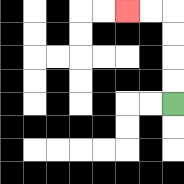{'start': '[7, 4]', 'end': '[5, 0]', 'path_directions': 'U,U,U,U,L,L', 'path_coordinates': '[[7, 4], [7, 3], [7, 2], [7, 1], [7, 0], [6, 0], [5, 0]]'}